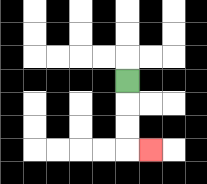{'start': '[5, 3]', 'end': '[6, 6]', 'path_directions': 'D,D,D,R', 'path_coordinates': '[[5, 3], [5, 4], [5, 5], [5, 6], [6, 6]]'}